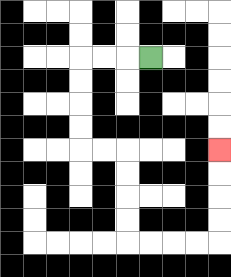{'start': '[6, 2]', 'end': '[9, 6]', 'path_directions': 'L,L,L,D,D,D,D,R,R,D,D,D,D,R,R,R,R,U,U,U,U', 'path_coordinates': '[[6, 2], [5, 2], [4, 2], [3, 2], [3, 3], [3, 4], [3, 5], [3, 6], [4, 6], [5, 6], [5, 7], [5, 8], [5, 9], [5, 10], [6, 10], [7, 10], [8, 10], [9, 10], [9, 9], [9, 8], [9, 7], [9, 6]]'}